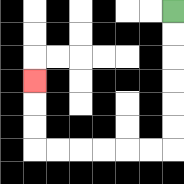{'start': '[7, 0]', 'end': '[1, 3]', 'path_directions': 'D,D,D,D,D,D,L,L,L,L,L,L,U,U,U', 'path_coordinates': '[[7, 0], [7, 1], [7, 2], [7, 3], [7, 4], [7, 5], [7, 6], [6, 6], [5, 6], [4, 6], [3, 6], [2, 6], [1, 6], [1, 5], [1, 4], [1, 3]]'}